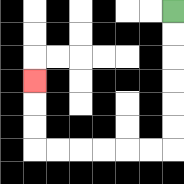{'start': '[7, 0]', 'end': '[1, 3]', 'path_directions': 'D,D,D,D,D,D,L,L,L,L,L,L,U,U,U', 'path_coordinates': '[[7, 0], [7, 1], [7, 2], [7, 3], [7, 4], [7, 5], [7, 6], [6, 6], [5, 6], [4, 6], [3, 6], [2, 6], [1, 6], [1, 5], [1, 4], [1, 3]]'}